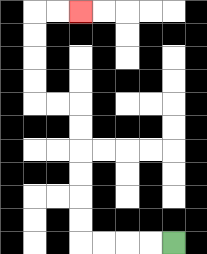{'start': '[7, 10]', 'end': '[3, 0]', 'path_directions': 'L,L,L,L,U,U,U,U,U,U,L,L,U,U,U,U,R,R', 'path_coordinates': '[[7, 10], [6, 10], [5, 10], [4, 10], [3, 10], [3, 9], [3, 8], [3, 7], [3, 6], [3, 5], [3, 4], [2, 4], [1, 4], [1, 3], [1, 2], [1, 1], [1, 0], [2, 0], [3, 0]]'}